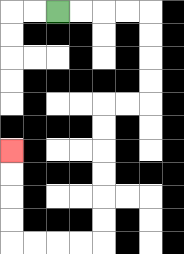{'start': '[2, 0]', 'end': '[0, 6]', 'path_directions': 'R,R,R,R,D,D,D,D,L,L,D,D,D,D,D,D,L,L,L,L,U,U,U,U', 'path_coordinates': '[[2, 0], [3, 0], [4, 0], [5, 0], [6, 0], [6, 1], [6, 2], [6, 3], [6, 4], [5, 4], [4, 4], [4, 5], [4, 6], [4, 7], [4, 8], [4, 9], [4, 10], [3, 10], [2, 10], [1, 10], [0, 10], [0, 9], [0, 8], [0, 7], [0, 6]]'}